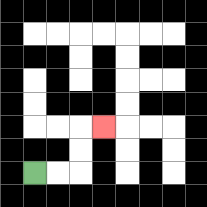{'start': '[1, 7]', 'end': '[4, 5]', 'path_directions': 'R,R,U,U,R', 'path_coordinates': '[[1, 7], [2, 7], [3, 7], [3, 6], [3, 5], [4, 5]]'}